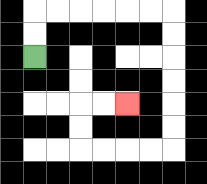{'start': '[1, 2]', 'end': '[5, 4]', 'path_directions': 'U,U,R,R,R,R,R,R,D,D,D,D,D,D,L,L,L,L,U,U,R,R', 'path_coordinates': '[[1, 2], [1, 1], [1, 0], [2, 0], [3, 0], [4, 0], [5, 0], [6, 0], [7, 0], [7, 1], [7, 2], [7, 3], [7, 4], [7, 5], [7, 6], [6, 6], [5, 6], [4, 6], [3, 6], [3, 5], [3, 4], [4, 4], [5, 4]]'}